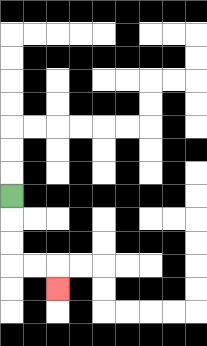{'start': '[0, 8]', 'end': '[2, 12]', 'path_directions': 'D,D,D,R,R,D', 'path_coordinates': '[[0, 8], [0, 9], [0, 10], [0, 11], [1, 11], [2, 11], [2, 12]]'}